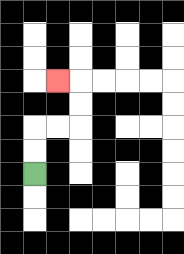{'start': '[1, 7]', 'end': '[2, 3]', 'path_directions': 'U,U,R,R,U,U,L', 'path_coordinates': '[[1, 7], [1, 6], [1, 5], [2, 5], [3, 5], [3, 4], [3, 3], [2, 3]]'}